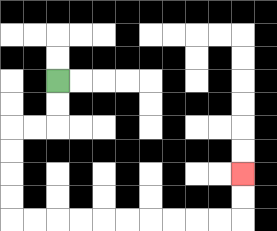{'start': '[2, 3]', 'end': '[10, 7]', 'path_directions': 'D,D,L,L,D,D,D,D,R,R,R,R,R,R,R,R,R,R,U,U', 'path_coordinates': '[[2, 3], [2, 4], [2, 5], [1, 5], [0, 5], [0, 6], [0, 7], [0, 8], [0, 9], [1, 9], [2, 9], [3, 9], [4, 9], [5, 9], [6, 9], [7, 9], [8, 9], [9, 9], [10, 9], [10, 8], [10, 7]]'}